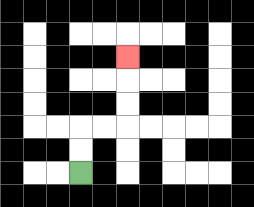{'start': '[3, 7]', 'end': '[5, 2]', 'path_directions': 'U,U,R,R,U,U,U', 'path_coordinates': '[[3, 7], [3, 6], [3, 5], [4, 5], [5, 5], [5, 4], [5, 3], [5, 2]]'}